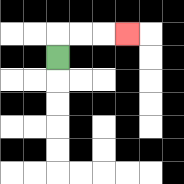{'start': '[2, 2]', 'end': '[5, 1]', 'path_directions': 'U,R,R,R', 'path_coordinates': '[[2, 2], [2, 1], [3, 1], [4, 1], [5, 1]]'}